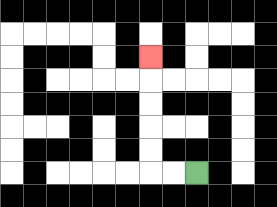{'start': '[8, 7]', 'end': '[6, 2]', 'path_directions': 'L,L,U,U,U,U,U', 'path_coordinates': '[[8, 7], [7, 7], [6, 7], [6, 6], [6, 5], [6, 4], [6, 3], [6, 2]]'}